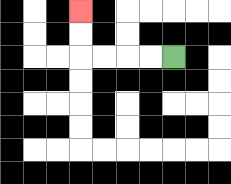{'start': '[7, 2]', 'end': '[3, 0]', 'path_directions': 'L,L,L,L,U,U', 'path_coordinates': '[[7, 2], [6, 2], [5, 2], [4, 2], [3, 2], [3, 1], [3, 0]]'}